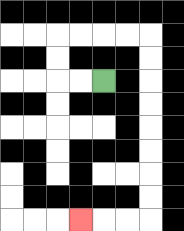{'start': '[4, 3]', 'end': '[3, 9]', 'path_directions': 'L,L,U,U,R,R,R,R,D,D,D,D,D,D,D,D,L,L,L', 'path_coordinates': '[[4, 3], [3, 3], [2, 3], [2, 2], [2, 1], [3, 1], [4, 1], [5, 1], [6, 1], [6, 2], [6, 3], [6, 4], [6, 5], [6, 6], [6, 7], [6, 8], [6, 9], [5, 9], [4, 9], [3, 9]]'}